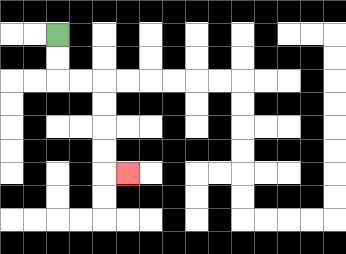{'start': '[2, 1]', 'end': '[5, 7]', 'path_directions': 'D,D,R,R,D,D,D,D,R', 'path_coordinates': '[[2, 1], [2, 2], [2, 3], [3, 3], [4, 3], [4, 4], [4, 5], [4, 6], [4, 7], [5, 7]]'}